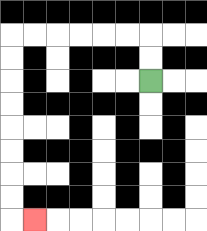{'start': '[6, 3]', 'end': '[1, 9]', 'path_directions': 'U,U,L,L,L,L,L,L,D,D,D,D,D,D,D,D,R', 'path_coordinates': '[[6, 3], [6, 2], [6, 1], [5, 1], [4, 1], [3, 1], [2, 1], [1, 1], [0, 1], [0, 2], [0, 3], [0, 4], [0, 5], [0, 6], [0, 7], [0, 8], [0, 9], [1, 9]]'}